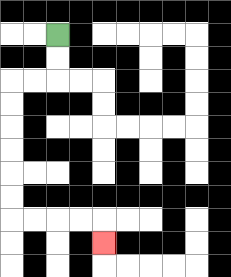{'start': '[2, 1]', 'end': '[4, 10]', 'path_directions': 'D,D,L,L,D,D,D,D,D,D,R,R,R,R,D', 'path_coordinates': '[[2, 1], [2, 2], [2, 3], [1, 3], [0, 3], [0, 4], [0, 5], [0, 6], [0, 7], [0, 8], [0, 9], [1, 9], [2, 9], [3, 9], [4, 9], [4, 10]]'}